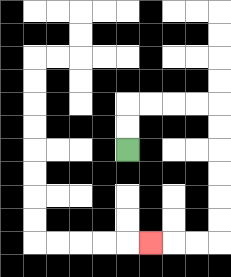{'start': '[5, 6]', 'end': '[6, 10]', 'path_directions': 'U,U,R,R,R,R,D,D,D,D,D,D,L,L,L', 'path_coordinates': '[[5, 6], [5, 5], [5, 4], [6, 4], [7, 4], [8, 4], [9, 4], [9, 5], [9, 6], [9, 7], [9, 8], [9, 9], [9, 10], [8, 10], [7, 10], [6, 10]]'}